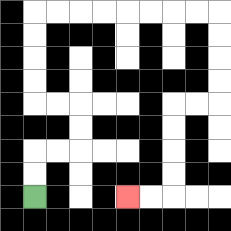{'start': '[1, 8]', 'end': '[5, 8]', 'path_directions': 'U,U,R,R,U,U,L,L,U,U,U,U,R,R,R,R,R,R,R,R,D,D,D,D,L,L,D,D,D,D,L,L', 'path_coordinates': '[[1, 8], [1, 7], [1, 6], [2, 6], [3, 6], [3, 5], [3, 4], [2, 4], [1, 4], [1, 3], [1, 2], [1, 1], [1, 0], [2, 0], [3, 0], [4, 0], [5, 0], [6, 0], [7, 0], [8, 0], [9, 0], [9, 1], [9, 2], [9, 3], [9, 4], [8, 4], [7, 4], [7, 5], [7, 6], [7, 7], [7, 8], [6, 8], [5, 8]]'}